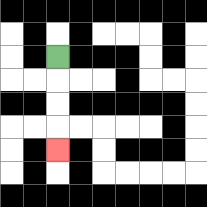{'start': '[2, 2]', 'end': '[2, 6]', 'path_directions': 'D,D,D,D', 'path_coordinates': '[[2, 2], [2, 3], [2, 4], [2, 5], [2, 6]]'}